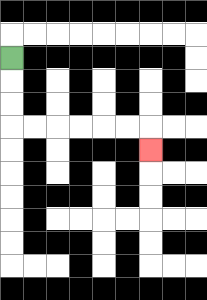{'start': '[0, 2]', 'end': '[6, 6]', 'path_directions': 'D,D,D,R,R,R,R,R,R,D', 'path_coordinates': '[[0, 2], [0, 3], [0, 4], [0, 5], [1, 5], [2, 5], [3, 5], [4, 5], [5, 5], [6, 5], [6, 6]]'}